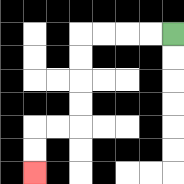{'start': '[7, 1]', 'end': '[1, 7]', 'path_directions': 'L,L,L,L,D,D,D,D,L,L,D,D', 'path_coordinates': '[[7, 1], [6, 1], [5, 1], [4, 1], [3, 1], [3, 2], [3, 3], [3, 4], [3, 5], [2, 5], [1, 5], [1, 6], [1, 7]]'}